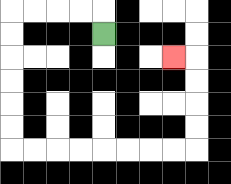{'start': '[4, 1]', 'end': '[7, 2]', 'path_directions': 'U,L,L,L,L,D,D,D,D,D,D,R,R,R,R,R,R,R,R,U,U,U,U,L', 'path_coordinates': '[[4, 1], [4, 0], [3, 0], [2, 0], [1, 0], [0, 0], [0, 1], [0, 2], [0, 3], [0, 4], [0, 5], [0, 6], [1, 6], [2, 6], [3, 6], [4, 6], [5, 6], [6, 6], [7, 6], [8, 6], [8, 5], [8, 4], [8, 3], [8, 2], [7, 2]]'}